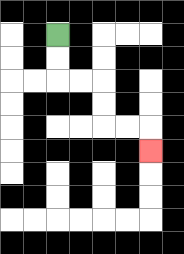{'start': '[2, 1]', 'end': '[6, 6]', 'path_directions': 'D,D,R,R,D,D,R,R,D', 'path_coordinates': '[[2, 1], [2, 2], [2, 3], [3, 3], [4, 3], [4, 4], [4, 5], [5, 5], [6, 5], [6, 6]]'}